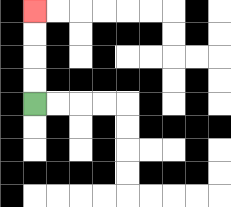{'start': '[1, 4]', 'end': '[1, 0]', 'path_directions': 'U,U,U,U', 'path_coordinates': '[[1, 4], [1, 3], [1, 2], [1, 1], [1, 0]]'}